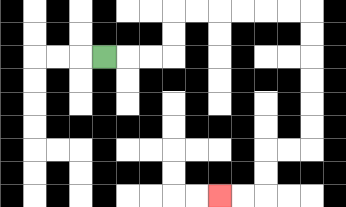{'start': '[4, 2]', 'end': '[9, 8]', 'path_directions': 'R,R,R,U,U,R,R,R,R,R,R,D,D,D,D,D,D,L,L,D,D,L,L', 'path_coordinates': '[[4, 2], [5, 2], [6, 2], [7, 2], [7, 1], [7, 0], [8, 0], [9, 0], [10, 0], [11, 0], [12, 0], [13, 0], [13, 1], [13, 2], [13, 3], [13, 4], [13, 5], [13, 6], [12, 6], [11, 6], [11, 7], [11, 8], [10, 8], [9, 8]]'}